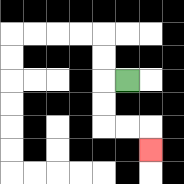{'start': '[5, 3]', 'end': '[6, 6]', 'path_directions': 'L,D,D,R,R,D', 'path_coordinates': '[[5, 3], [4, 3], [4, 4], [4, 5], [5, 5], [6, 5], [6, 6]]'}